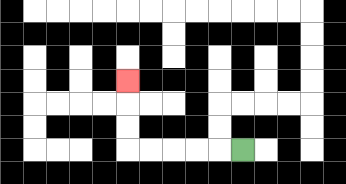{'start': '[10, 6]', 'end': '[5, 3]', 'path_directions': 'L,L,L,L,L,U,U,U', 'path_coordinates': '[[10, 6], [9, 6], [8, 6], [7, 6], [6, 6], [5, 6], [5, 5], [5, 4], [5, 3]]'}